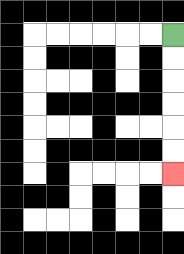{'start': '[7, 1]', 'end': '[7, 7]', 'path_directions': 'D,D,D,D,D,D', 'path_coordinates': '[[7, 1], [7, 2], [7, 3], [7, 4], [7, 5], [7, 6], [7, 7]]'}